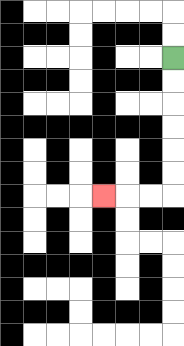{'start': '[7, 2]', 'end': '[4, 8]', 'path_directions': 'D,D,D,D,D,D,L,L,L', 'path_coordinates': '[[7, 2], [7, 3], [7, 4], [7, 5], [7, 6], [7, 7], [7, 8], [6, 8], [5, 8], [4, 8]]'}